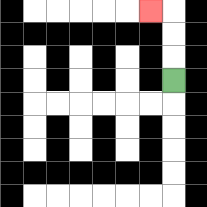{'start': '[7, 3]', 'end': '[6, 0]', 'path_directions': 'U,U,U,L', 'path_coordinates': '[[7, 3], [7, 2], [7, 1], [7, 0], [6, 0]]'}